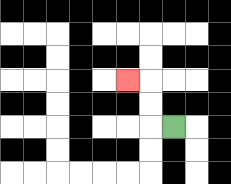{'start': '[7, 5]', 'end': '[5, 3]', 'path_directions': 'L,U,U,L', 'path_coordinates': '[[7, 5], [6, 5], [6, 4], [6, 3], [5, 3]]'}